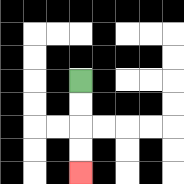{'start': '[3, 3]', 'end': '[3, 7]', 'path_directions': 'D,D,D,D', 'path_coordinates': '[[3, 3], [3, 4], [3, 5], [3, 6], [3, 7]]'}